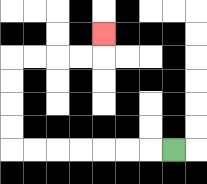{'start': '[7, 6]', 'end': '[4, 1]', 'path_directions': 'L,L,L,L,L,L,L,U,U,U,U,R,R,R,R,U', 'path_coordinates': '[[7, 6], [6, 6], [5, 6], [4, 6], [3, 6], [2, 6], [1, 6], [0, 6], [0, 5], [0, 4], [0, 3], [0, 2], [1, 2], [2, 2], [3, 2], [4, 2], [4, 1]]'}